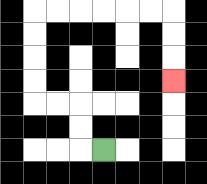{'start': '[4, 6]', 'end': '[7, 3]', 'path_directions': 'L,U,U,L,L,U,U,U,U,R,R,R,R,R,R,D,D,D', 'path_coordinates': '[[4, 6], [3, 6], [3, 5], [3, 4], [2, 4], [1, 4], [1, 3], [1, 2], [1, 1], [1, 0], [2, 0], [3, 0], [4, 0], [5, 0], [6, 0], [7, 0], [7, 1], [7, 2], [7, 3]]'}